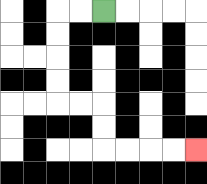{'start': '[4, 0]', 'end': '[8, 6]', 'path_directions': 'L,L,D,D,D,D,R,R,D,D,R,R,R,R', 'path_coordinates': '[[4, 0], [3, 0], [2, 0], [2, 1], [2, 2], [2, 3], [2, 4], [3, 4], [4, 4], [4, 5], [4, 6], [5, 6], [6, 6], [7, 6], [8, 6]]'}